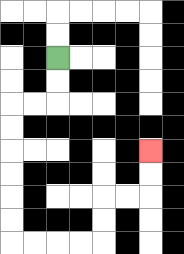{'start': '[2, 2]', 'end': '[6, 6]', 'path_directions': 'D,D,L,L,D,D,D,D,D,D,R,R,R,R,U,U,R,R,U,U', 'path_coordinates': '[[2, 2], [2, 3], [2, 4], [1, 4], [0, 4], [0, 5], [0, 6], [0, 7], [0, 8], [0, 9], [0, 10], [1, 10], [2, 10], [3, 10], [4, 10], [4, 9], [4, 8], [5, 8], [6, 8], [6, 7], [6, 6]]'}